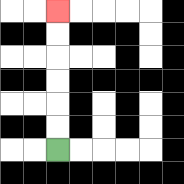{'start': '[2, 6]', 'end': '[2, 0]', 'path_directions': 'U,U,U,U,U,U', 'path_coordinates': '[[2, 6], [2, 5], [2, 4], [2, 3], [2, 2], [2, 1], [2, 0]]'}